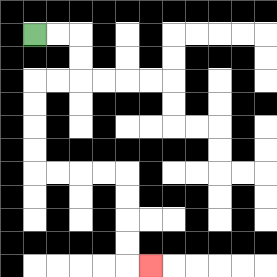{'start': '[1, 1]', 'end': '[6, 11]', 'path_directions': 'R,R,D,D,L,L,D,D,D,D,R,R,R,R,D,D,D,D,R', 'path_coordinates': '[[1, 1], [2, 1], [3, 1], [3, 2], [3, 3], [2, 3], [1, 3], [1, 4], [1, 5], [1, 6], [1, 7], [2, 7], [3, 7], [4, 7], [5, 7], [5, 8], [5, 9], [5, 10], [5, 11], [6, 11]]'}